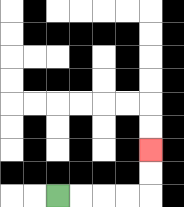{'start': '[2, 8]', 'end': '[6, 6]', 'path_directions': 'R,R,R,R,U,U', 'path_coordinates': '[[2, 8], [3, 8], [4, 8], [5, 8], [6, 8], [6, 7], [6, 6]]'}